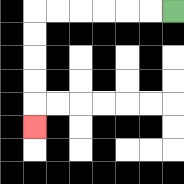{'start': '[7, 0]', 'end': '[1, 5]', 'path_directions': 'L,L,L,L,L,L,D,D,D,D,D', 'path_coordinates': '[[7, 0], [6, 0], [5, 0], [4, 0], [3, 0], [2, 0], [1, 0], [1, 1], [1, 2], [1, 3], [1, 4], [1, 5]]'}